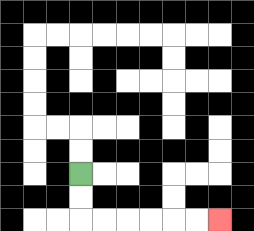{'start': '[3, 7]', 'end': '[9, 9]', 'path_directions': 'D,D,R,R,R,R,R,R', 'path_coordinates': '[[3, 7], [3, 8], [3, 9], [4, 9], [5, 9], [6, 9], [7, 9], [8, 9], [9, 9]]'}